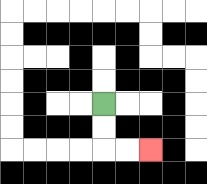{'start': '[4, 4]', 'end': '[6, 6]', 'path_directions': 'D,D,R,R', 'path_coordinates': '[[4, 4], [4, 5], [4, 6], [5, 6], [6, 6]]'}